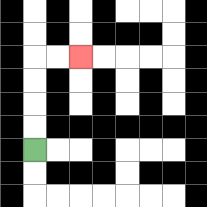{'start': '[1, 6]', 'end': '[3, 2]', 'path_directions': 'U,U,U,U,R,R', 'path_coordinates': '[[1, 6], [1, 5], [1, 4], [1, 3], [1, 2], [2, 2], [3, 2]]'}